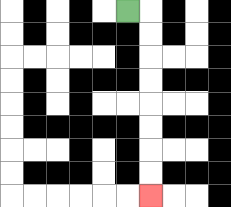{'start': '[5, 0]', 'end': '[6, 8]', 'path_directions': 'R,D,D,D,D,D,D,D,D', 'path_coordinates': '[[5, 0], [6, 0], [6, 1], [6, 2], [6, 3], [6, 4], [6, 5], [6, 6], [6, 7], [6, 8]]'}